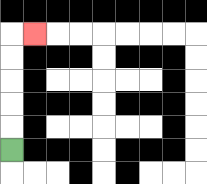{'start': '[0, 6]', 'end': '[1, 1]', 'path_directions': 'U,U,U,U,U,R', 'path_coordinates': '[[0, 6], [0, 5], [0, 4], [0, 3], [0, 2], [0, 1], [1, 1]]'}